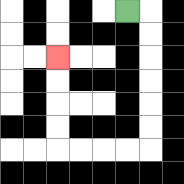{'start': '[5, 0]', 'end': '[2, 2]', 'path_directions': 'R,D,D,D,D,D,D,L,L,L,L,U,U,U,U', 'path_coordinates': '[[5, 0], [6, 0], [6, 1], [6, 2], [6, 3], [6, 4], [6, 5], [6, 6], [5, 6], [4, 6], [3, 6], [2, 6], [2, 5], [2, 4], [2, 3], [2, 2]]'}